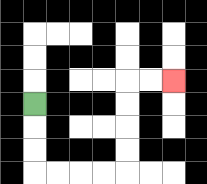{'start': '[1, 4]', 'end': '[7, 3]', 'path_directions': 'D,D,D,R,R,R,R,U,U,U,U,R,R', 'path_coordinates': '[[1, 4], [1, 5], [1, 6], [1, 7], [2, 7], [3, 7], [4, 7], [5, 7], [5, 6], [5, 5], [5, 4], [5, 3], [6, 3], [7, 3]]'}